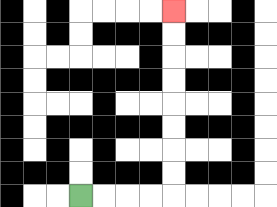{'start': '[3, 8]', 'end': '[7, 0]', 'path_directions': 'R,R,R,R,U,U,U,U,U,U,U,U', 'path_coordinates': '[[3, 8], [4, 8], [5, 8], [6, 8], [7, 8], [7, 7], [7, 6], [7, 5], [7, 4], [7, 3], [7, 2], [7, 1], [7, 0]]'}